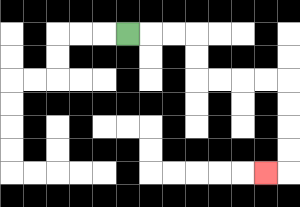{'start': '[5, 1]', 'end': '[11, 7]', 'path_directions': 'R,R,R,D,D,R,R,R,R,D,D,D,D,L', 'path_coordinates': '[[5, 1], [6, 1], [7, 1], [8, 1], [8, 2], [8, 3], [9, 3], [10, 3], [11, 3], [12, 3], [12, 4], [12, 5], [12, 6], [12, 7], [11, 7]]'}